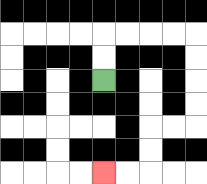{'start': '[4, 3]', 'end': '[4, 7]', 'path_directions': 'U,U,R,R,R,R,D,D,D,D,L,L,D,D,L,L', 'path_coordinates': '[[4, 3], [4, 2], [4, 1], [5, 1], [6, 1], [7, 1], [8, 1], [8, 2], [8, 3], [8, 4], [8, 5], [7, 5], [6, 5], [6, 6], [6, 7], [5, 7], [4, 7]]'}